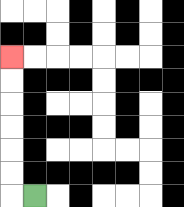{'start': '[1, 8]', 'end': '[0, 2]', 'path_directions': 'L,U,U,U,U,U,U', 'path_coordinates': '[[1, 8], [0, 8], [0, 7], [0, 6], [0, 5], [0, 4], [0, 3], [0, 2]]'}